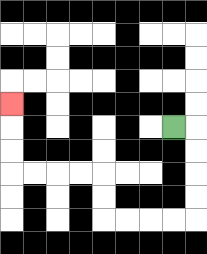{'start': '[7, 5]', 'end': '[0, 4]', 'path_directions': 'R,D,D,D,D,L,L,L,L,U,U,L,L,L,L,U,U,U', 'path_coordinates': '[[7, 5], [8, 5], [8, 6], [8, 7], [8, 8], [8, 9], [7, 9], [6, 9], [5, 9], [4, 9], [4, 8], [4, 7], [3, 7], [2, 7], [1, 7], [0, 7], [0, 6], [0, 5], [0, 4]]'}